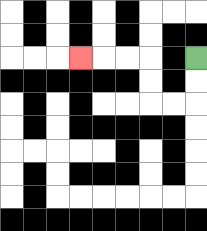{'start': '[8, 2]', 'end': '[3, 2]', 'path_directions': 'D,D,L,L,U,U,L,L,L', 'path_coordinates': '[[8, 2], [8, 3], [8, 4], [7, 4], [6, 4], [6, 3], [6, 2], [5, 2], [4, 2], [3, 2]]'}